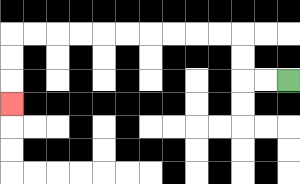{'start': '[12, 3]', 'end': '[0, 4]', 'path_directions': 'L,L,U,U,L,L,L,L,L,L,L,L,L,L,D,D,D', 'path_coordinates': '[[12, 3], [11, 3], [10, 3], [10, 2], [10, 1], [9, 1], [8, 1], [7, 1], [6, 1], [5, 1], [4, 1], [3, 1], [2, 1], [1, 1], [0, 1], [0, 2], [0, 3], [0, 4]]'}